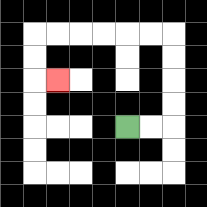{'start': '[5, 5]', 'end': '[2, 3]', 'path_directions': 'R,R,U,U,U,U,L,L,L,L,L,L,D,D,R', 'path_coordinates': '[[5, 5], [6, 5], [7, 5], [7, 4], [7, 3], [7, 2], [7, 1], [6, 1], [5, 1], [4, 1], [3, 1], [2, 1], [1, 1], [1, 2], [1, 3], [2, 3]]'}